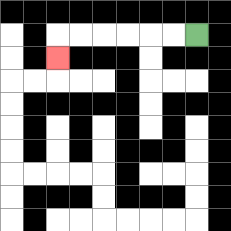{'start': '[8, 1]', 'end': '[2, 2]', 'path_directions': 'L,L,L,L,L,L,D', 'path_coordinates': '[[8, 1], [7, 1], [6, 1], [5, 1], [4, 1], [3, 1], [2, 1], [2, 2]]'}